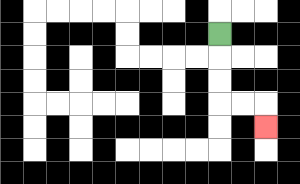{'start': '[9, 1]', 'end': '[11, 5]', 'path_directions': 'D,D,D,R,R,D', 'path_coordinates': '[[9, 1], [9, 2], [9, 3], [9, 4], [10, 4], [11, 4], [11, 5]]'}